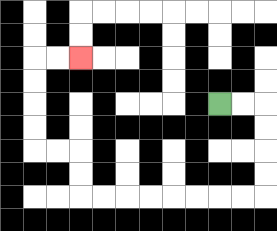{'start': '[9, 4]', 'end': '[3, 2]', 'path_directions': 'R,R,D,D,D,D,L,L,L,L,L,L,L,L,U,U,L,L,U,U,U,U,R,R', 'path_coordinates': '[[9, 4], [10, 4], [11, 4], [11, 5], [11, 6], [11, 7], [11, 8], [10, 8], [9, 8], [8, 8], [7, 8], [6, 8], [5, 8], [4, 8], [3, 8], [3, 7], [3, 6], [2, 6], [1, 6], [1, 5], [1, 4], [1, 3], [1, 2], [2, 2], [3, 2]]'}